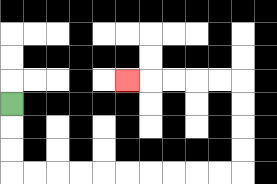{'start': '[0, 4]', 'end': '[5, 3]', 'path_directions': 'D,D,D,R,R,R,R,R,R,R,R,R,R,U,U,U,U,L,L,L,L,L', 'path_coordinates': '[[0, 4], [0, 5], [0, 6], [0, 7], [1, 7], [2, 7], [3, 7], [4, 7], [5, 7], [6, 7], [7, 7], [8, 7], [9, 7], [10, 7], [10, 6], [10, 5], [10, 4], [10, 3], [9, 3], [8, 3], [7, 3], [6, 3], [5, 3]]'}